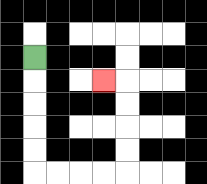{'start': '[1, 2]', 'end': '[4, 3]', 'path_directions': 'D,D,D,D,D,R,R,R,R,U,U,U,U,L', 'path_coordinates': '[[1, 2], [1, 3], [1, 4], [1, 5], [1, 6], [1, 7], [2, 7], [3, 7], [4, 7], [5, 7], [5, 6], [5, 5], [5, 4], [5, 3], [4, 3]]'}